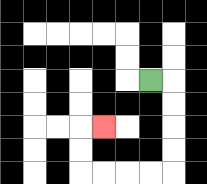{'start': '[6, 3]', 'end': '[4, 5]', 'path_directions': 'R,D,D,D,D,L,L,L,L,U,U,R', 'path_coordinates': '[[6, 3], [7, 3], [7, 4], [7, 5], [7, 6], [7, 7], [6, 7], [5, 7], [4, 7], [3, 7], [3, 6], [3, 5], [4, 5]]'}